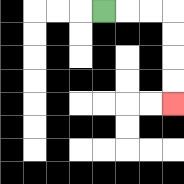{'start': '[4, 0]', 'end': '[7, 4]', 'path_directions': 'R,R,R,D,D,D,D', 'path_coordinates': '[[4, 0], [5, 0], [6, 0], [7, 0], [7, 1], [7, 2], [7, 3], [7, 4]]'}